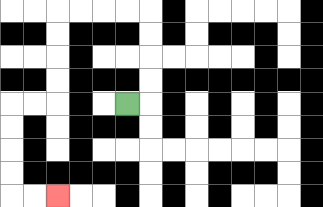{'start': '[5, 4]', 'end': '[2, 8]', 'path_directions': 'R,U,U,U,U,L,L,L,L,D,D,D,D,L,L,D,D,D,D,R,R', 'path_coordinates': '[[5, 4], [6, 4], [6, 3], [6, 2], [6, 1], [6, 0], [5, 0], [4, 0], [3, 0], [2, 0], [2, 1], [2, 2], [2, 3], [2, 4], [1, 4], [0, 4], [0, 5], [0, 6], [0, 7], [0, 8], [1, 8], [2, 8]]'}